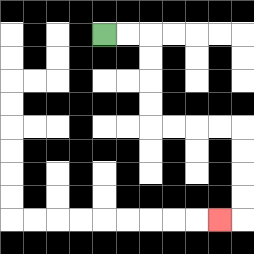{'start': '[4, 1]', 'end': '[9, 9]', 'path_directions': 'R,R,D,D,D,D,R,R,R,R,D,D,D,D,L', 'path_coordinates': '[[4, 1], [5, 1], [6, 1], [6, 2], [6, 3], [6, 4], [6, 5], [7, 5], [8, 5], [9, 5], [10, 5], [10, 6], [10, 7], [10, 8], [10, 9], [9, 9]]'}